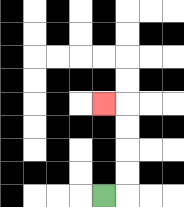{'start': '[4, 8]', 'end': '[4, 4]', 'path_directions': 'R,U,U,U,U,L', 'path_coordinates': '[[4, 8], [5, 8], [5, 7], [5, 6], [5, 5], [5, 4], [4, 4]]'}